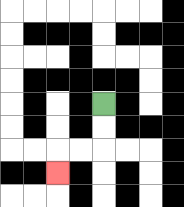{'start': '[4, 4]', 'end': '[2, 7]', 'path_directions': 'D,D,L,L,D', 'path_coordinates': '[[4, 4], [4, 5], [4, 6], [3, 6], [2, 6], [2, 7]]'}